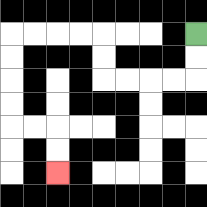{'start': '[8, 1]', 'end': '[2, 7]', 'path_directions': 'D,D,L,L,L,L,U,U,L,L,L,L,D,D,D,D,R,R,D,D', 'path_coordinates': '[[8, 1], [8, 2], [8, 3], [7, 3], [6, 3], [5, 3], [4, 3], [4, 2], [4, 1], [3, 1], [2, 1], [1, 1], [0, 1], [0, 2], [0, 3], [0, 4], [0, 5], [1, 5], [2, 5], [2, 6], [2, 7]]'}